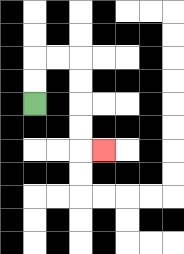{'start': '[1, 4]', 'end': '[4, 6]', 'path_directions': 'U,U,R,R,D,D,D,D,R', 'path_coordinates': '[[1, 4], [1, 3], [1, 2], [2, 2], [3, 2], [3, 3], [3, 4], [3, 5], [3, 6], [4, 6]]'}